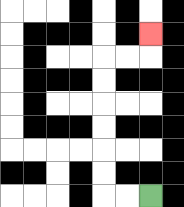{'start': '[6, 8]', 'end': '[6, 1]', 'path_directions': 'L,L,U,U,U,U,U,U,R,R,U', 'path_coordinates': '[[6, 8], [5, 8], [4, 8], [4, 7], [4, 6], [4, 5], [4, 4], [4, 3], [4, 2], [5, 2], [6, 2], [6, 1]]'}